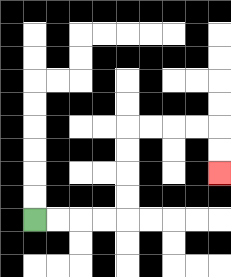{'start': '[1, 9]', 'end': '[9, 7]', 'path_directions': 'R,R,R,R,U,U,U,U,R,R,R,R,D,D', 'path_coordinates': '[[1, 9], [2, 9], [3, 9], [4, 9], [5, 9], [5, 8], [5, 7], [5, 6], [5, 5], [6, 5], [7, 5], [8, 5], [9, 5], [9, 6], [9, 7]]'}